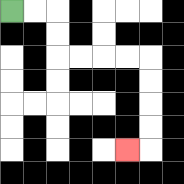{'start': '[0, 0]', 'end': '[5, 6]', 'path_directions': 'R,R,D,D,R,R,R,R,D,D,D,D,L', 'path_coordinates': '[[0, 0], [1, 0], [2, 0], [2, 1], [2, 2], [3, 2], [4, 2], [5, 2], [6, 2], [6, 3], [6, 4], [6, 5], [6, 6], [5, 6]]'}